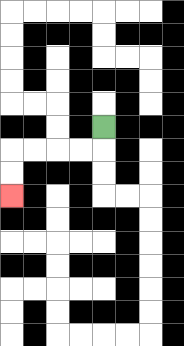{'start': '[4, 5]', 'end': '[0, 8]', 'path_directions': 'D,L,L,L,L,D,D', 'path_coordinates': '[[4, 5], [4, 6], [3, 6], [2, 6], [1, 6], [0, 6], [0, 7], [0, 8]]'}